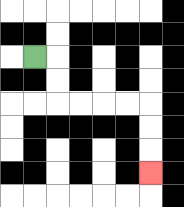{'start': '[1, 2]', 'end': '[6, 7]', 'path_directions': 'R,D,D,R,R,R,R,D,D,D', 'path_coordinates': '[[1, 2], [2, 2], [2, 3], [2, 4], [3, 4], [4, 4], [5, 4], [6, 4], [6, 5], [6, 6], [6, 7]]'}